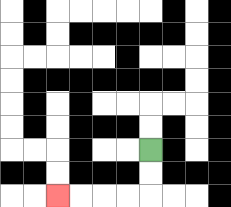{'start': '[6, 6]', 'end': '[2, 8]', 'path_directions': 'D,D,L,L,L,L', 'path_coordinates': '[[6, 6], [6, 7], [6, 8], [5, 8], [4, 8], [3, 8], [2, 8]]'}